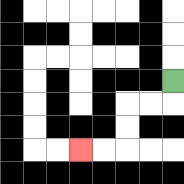{'start': '[7, 3]', 'end': '[3, 6]', 'path_directions': 'D,L,L,D,D,L,L', 'path_coordinates': '[[7, 3], [7, 4], [6, 4], [5, 4], [5, 5], [5, 6], [4, 6], [3, 6]]'}